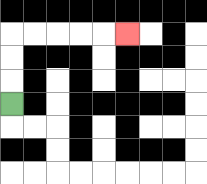{'start': '[0, 4]', 'end': '[5, 1]', 'path_directions': 'U,U,U,R,R,R,R,R', 'path_coordinates': '[[0, 4], [0, 3], [0, 2], [0, 1], [1, 1], [2, 1], [3, 1], [4, 1], [5, 1]]'}